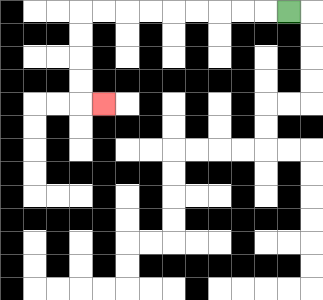{'start': '[12, 0]', 'end': '[4, 4]', 'path_directions': 'L,L,L,L,L,L,L,L,L,D,D,D,D,R', 'path_coordinates': '[[12, 0], [11, 0], [10, 0], [9, 0], [8, 0], [7, 0], [6, 0], [5, 0], [4, 0], [3, 0], [3, 1], [3, 2], [3, 3], [3, 4], [4, 4]]'}